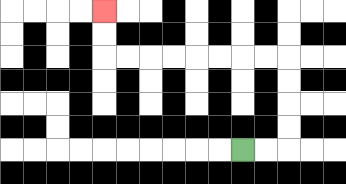{'start': '[10, 6]', 'end': '[4, 0]', 'path_directions': 'R,R,U,U,U,U,L,L,L,L,L,L,L,L,U,U', 'path_coordinates': '[[10, 6], [11, 6], [12, 6], [12, 5], [12, 4], [12, 3], [12, 2], [11, 2], [10, 2], [9, 2], [8, 2], [7, 2], [6, 2], [5, 2], [4, 2], [4, 1], [4, 0]]'}